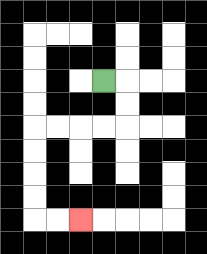{'start': '[4, 3]', 'end': '[3, 9]', 'path_directions': 'R,D,D,L,L,L,L,D,D,D,D,R,R', 'path_coordinates': '[[4, 3], [5, 3], [5, 4], [5, 5], [4, 5], [3, 5], [2, 5], [1, 5], [1, 6], [1, 7], [1, 8], [1, 9], [2, 9], [3, 9]]'}